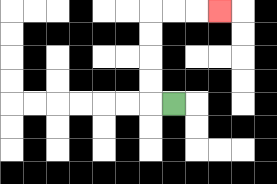{'start': '[7, 4]', 'end': '[9, 0]', 'path_directions': 'L,U,U,U,U,R,R,R', 'path_coordinates': '[[7, 4], [6, 4], [6, 3], [6, 2], [6, 1], [6, 0], [7, 0], [8, 0], [9, 0]]'}